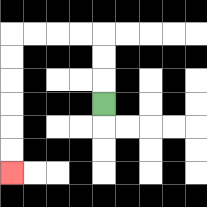{'start': '[4, 4]', 'end': '[0, 7]', 'path_directions': 'U,U,U,L,L,L,L,D,D,D,D,D,D', 'path_coordinates': '[[4, 4], [4, 3], [4, 2], [4, 1], [3, 1], [2, 1], [1, 1], [0, 1], [0, 2], [0, 3], [0, 4], [0, 5], [0, 6], [0, 7]]'}